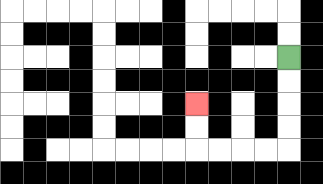{'start': '[12, 2]', 'end': '[8, 4]', 'path_directions': 'D,D,D,D,L,L,L,L,U,U', 'path_coordinates': '[[12, 2], [12, 3], [12, 4], [12, 5], [12, 6], [11, 6], [10, 6], [9, 6], [8, 6], [8, 5], [8, 4]]'}